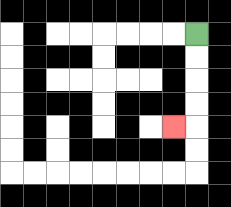{'start': '[8, 1]', 'end': '[7, 5]', 'path_directions': 'D,D,D,D,L', 'path_coordinates': '[[8, 1], [8, 2], [8, 3], [8, 4], [8, 5], [7, 5]]'}